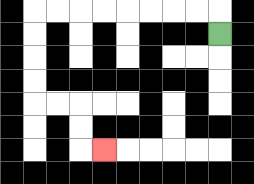{'start': '[9, 1]', 'end': '[4, 6]', 'path_directions': 'U,L,L,L,L,L,L,L,L,D,D,D,D,R,R,D,D,R', 'path_coordinates': '[[9, 1], [9, 0], [8, 0], [7, 0], [6, 0], [5, 0], [4, 0], [3, 0], [2, 0], [1, 0], [1, 1], [1, 2], [1, 3], [1, 4], [2, 4], [3, 4], [3, 5], [3, 6], [4, 6]]'}